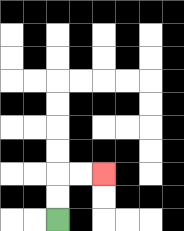{'start': '[2, 9]', 'end': '[4, 7]', 'path_directions': 'U,U,R,R', 'path_coordinates': '[[2, 9], [2, 8], [2, 7], [3, 7], [4, 7]]'}